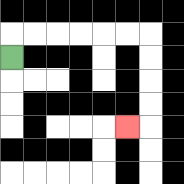{'start': '[0, 2]', 'end': '[5, 5]', 'path_directions': 'U,R,R,R,R,R,R,D,D,D,D,L', 'path_coordinates': '[[0, 2], [0, 1], [1, 1], [2, 1], [3, 1], [4, 1], [5, 1], [6, 1], [6, 2], [6, 3], [6, 4], [6, 5], [5, 5]]'}